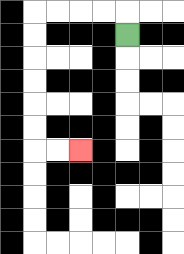{'start': '[5, 1]', 'end': '[3, 6]', 'path_directions': 'U,L,L,L,L,D,D,D,D,D,D,R,R', 'path_coordinates': '[[5, 1], [5, 0], [4, 0], [3, 0], [2, 0], [1, 0], [1, 1], [1, 2], [1, 3], [1, 4], [1, 5], [1, 6], [2, 6], [3, 6]]'}